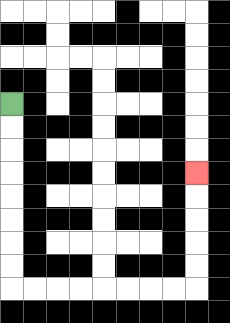{'start': '[0, 4]', 'end': '[8, 7]', 'path_directions': 'D,D,D,D,D,D,D,D,R,R,R,R,R,R,R,R,U,U,U,U,U', 'path_coordinates': '[[0, 4], [0, 5], [0, 6], [0, 7], [0, 8], [0, 9], [0, 10], [0, 11], [0, 12], [1, 12], [2, 12], [3, 12], [4, 12], [5, 12], [6, 12], [7, 12], [8, 12], [8, 11], [8, 10], [8, 9], [8, 8], [8, 7]]'}